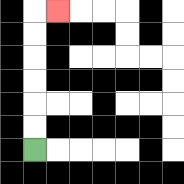{'start': '[1, 6]', 'end': '[2, 0]', 'path_directions': 'U,U,U,U,U,U,R', 'path_coordinates': '[[1, 6], [1, 5], [1, 4], [1, 3], [1, 2], [1, 1], [1, 0], [2, 0]]'}